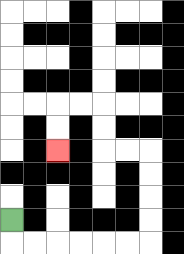{'start': '[0, 9]', 'end': '[2, 6]', 'path_directions': 'D,R,R,R,R,R,R,U,U,U,U,L,L,U,U,L,L,D,D', 'path_coordinates': '[[0, 9], [0, 10], [1, 10], [2, 10], [3, 10], [4, 10], [5, 10], [6, 10], [6, 9], [6, 8], [6, 7], [6, 6], [5, 6], [4, 6], [4, 5], [4, 4], [3, 4], [2, 4], [2, 5], [2, 6]]'}